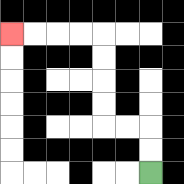{'start': '[6, 7]', 'end': '[0, 1]', 'path_directions': 'U,U,L,L,U,U,U,U,L,L,L,L', 'path_coordinates': '[[6, 7], [6, 6], [6, 5], [5, 5], [4, 5], [4, 4], [4, 3], [4, 2], [4, 1], [3, 1], [2, 1], [1, 1], [0, 1]]'}